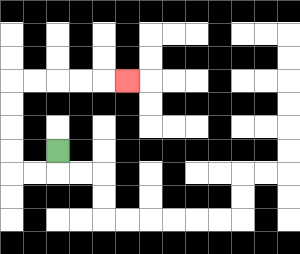{'start': '[2, 6]', 'end': '[5, 3]', 'path_directions': 'D,L,L,U,U,U,U,R,R,R,R,R', 'path_coordinates': '[[2, 6], [2, 7], [1, 7], [0, 7], [0, 6], [0, 5], [0, 4], [0, 3], [1, 3], [2, 3], [3, 3], [4, 3], [5, 3]]'}